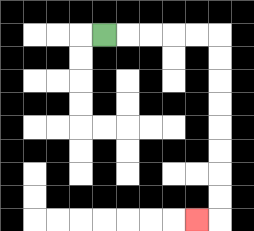{'start': '[4, 1]', 'end': '[8, 9]', 'path_directions': 'R,R,R,R,R,D,D,D,D,D,D,D,D,L', 'path_coordinates': '[[4, 1], [5, 1], [6, 1], [7, 1], [8, 1], [9, 1], [9, 2], [9, 3], [9, 4], [9, 5], [9, 6], [9, 7], [9, 8], [9, 9], [8, 9]]'}